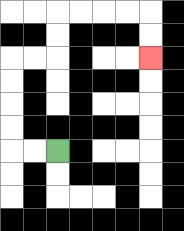{'start': '[2, 6]', 'end': '[6, 2]', 'path_directions': 'L,L,U,U,U,U,R,R,U,U,R,R,R,R,D,D', 'path_coordinates': '[[2, 6], [1, 6], [0, 6], [0, 5], [0, 4], [0, 3], [0, 2], [1, 2], [2, 2], [2, 1], [2, 0], [3, 0], [4, 0], [5, 0], [6, 0], [6, 1], [6, 2]]'}